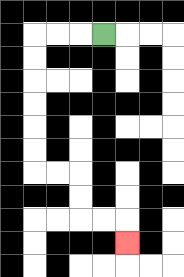{'start': '[4, 1]', 'end': '[5, 10]', 'path_directions': 'L,L,L,D,D,D,D,D,D,R,R,D,D,R,R,D', 'path_coordinates': '[[4, 1], [3, 1], [2, 1], [1, 1], [1, 2], [1, 3], [1, 4], [1, 5], [1, 6], [1, 7], [2, 7], [3, 7], [3, 8], [3, 9], [4, 9], [5, 9], [5, 10]]'}